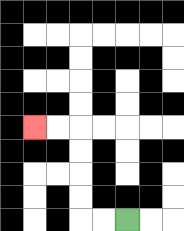{'start': '[5, 9]', 'end': '[1, 5]', 'path_directions': 'L,L,U,U,U,U,L,L', 'path_coordinates': '[[5, 9], [4, 9], [3, 9], [3, 8], [3, 7], [3, 6], [3, 5], [2, 5], [1, 5]]'}